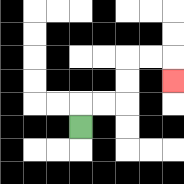{'start': '[3, 5]', 'end': '[7, 3]', 'path_directions': 'U,R,R,U,U,R,R,D', 'path_coordinates': '[[3, 5], [3, 4], [4, 4], [5, 4], [5, 3], [5, 2], [6, 2], [7, 2], [7, 3]]'}